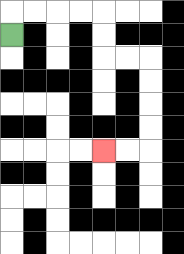{'start': '[0, 1]', 'end': '[4, 6]', 'path_directions': 'U,R,R,R,R,D,D,R,R,D,D,D,D,L,L', 'path_coordinates': '[[0, 1], [0, 0], [1, 0], [2, 0], [3, 0], [4, 0], [4, 1], [4, 2], [5, 2], [6, 2], [6, 3], [6, 4], [6, 5], [6, 6], [5, 6], [4, 6]]'}